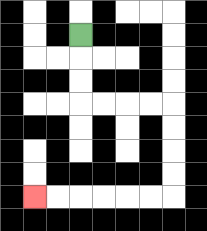{'start': '[3, 1]', 'end': '[1, 8]', 'path_directions': 'D,D,D,R,R,R,R,D,D,D,D,L,L,L,L,L,L', 'path_coordinates': '[[3, 1], [3, 2], [3, 3], [3, 4], [4, 4], [5, 4], [6, 4], [7, 4], [7, 5], [7, 6], [7, 7], [7, 8], [6, 8], [5, 8], [4, 8], [3, 8], [2, 8], [1, 8]]'}